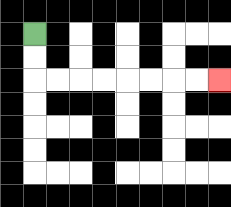{'start': '[1, 1]', 'end': '[9, 3]', 'path_directions': 'D,D,R,R,R,R,R,R,R,R', 'path_coordinates': '[[1, 1], [1, 2], [1, 3], [2, 3], [3, 3], [4, 3], [5, 3], [6, 3], [7, 3], [8, 3], [9, 3]]'}